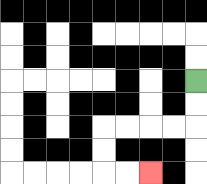{'start': '[8, 3]', 'end': '[6, 7]', 'path_directions': 'D,D,L,L,L,L,D,D,R,R', 'path_coordinates': '[[8, 3], [8, 4], [8, 5], [7, 5], [6, 5], [5, 5], [4, 5], [4, 6], [4, 7], [5, 7], [6, 7]]'}